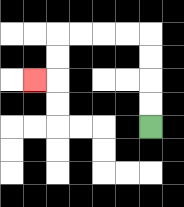{'start': '[6, 5]', 'end': '[1, 3]', 'path_directions': 'U,U,U,U,L,L,L,L,D,D,L', 'path_coordinates': '[[6, 5], [6, 4], [6, 3], [6, 2], [6, 1], [5, 1], [4, 1], [3, 1], [2, 1], [2, 2], [2, 3], [1, 3]]'}